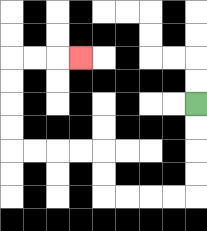{'start': '[8, 4]', 'end': '[3, 2]', 'path_directions': 'D,D,D,D,L,L,L,L,U,U,L,L,L,L,U,U,U,U,R,R,R', 'path_coordinates': '[[8, 4], [8, 5], [8, 6], [8, 7], [8, 8], [7, 8], [6, 8], [5, 8], [4, 8], [4, 7], [4, 6], [3, 6], [2, 6], [1, 6], [0, 6], [0, 5], [0, 4], [0, 3], [0, 2], [1, 2], [2, 2], [3, 2]]'}